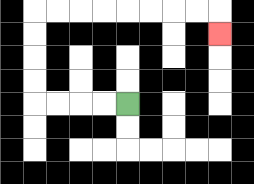{'start': '[5, 4]', 'end': '[9, 1]', 'path_directions': 'L,L,L,L,U,U,U,U,R,R,R,R,R,R,R,R,D', 'path_coordinates': '[[5, 4], [4, 4], [3, 4], [2, 4], [1, 4], [1, 3], [1, 2], [1, 1], [1, 0], [2, 0], [3, 0], [4, 0], [5, 0], [6, 0], [7, 0], [8, 0], [9, 0], [9, 1]]'}